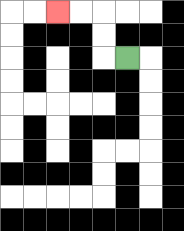{'start': '[5, 2]', 'end': '[2, 0]', 'path_directions': 'L,U,U,L,L', 'path_coordinates': '[[5, 2], [4, 2], [4, 1], [4, 0], [3, 0], [2, 0]]'}